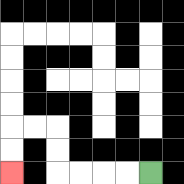{'start': '[6, 7]', 'end': '[0, 7]', 'path_directions': 'L,L,L,L,U,U,L,L,D,D', 'path_coordinates': '[[6, 7], [5, 7], [4, 7], [3, 7], [2, 7], [2, 6], [2, 5], [1, 5], [0, 5], [0, 6], [0, 7]]'}